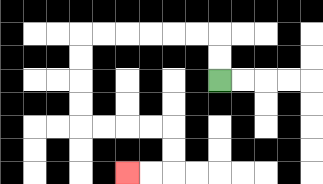{'start': '[9, 3]', 'end': '[5, 7]', 'path_directions': 'U,U,L,L,L,L,L,L,D,D,D,D,R,R,R,R,D,D,L,L', 'path_coordinates': '[[9, 3], [9, 2], [9, 1], [8, 1], [7, 1], [6, 1], [5, 1], [4, 1], [3, 1], [3, 2], [3, 3], [3, 4], [3, 5], [4, 5], [5, 5], [6, 5], [7, 5], [7, 6], [7, 7], [6, 7], [5, 7]]'}